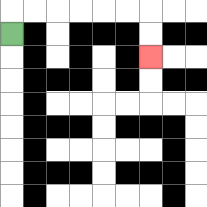{'start': '[0, 1]', 'end': '[6, 2]', 'path_directions': 'U,R,R,R,R,R,R,D,D', 'path_coordinates': '[[0, 1], [0, 0], [1, 0], [2, 0], [3, 0], [4, 0], [5, 0], [6, 0], [6, 1], [6, 2]]'}